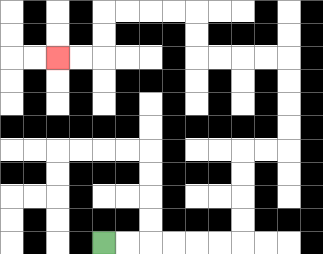{'start': '[4, 10]', 'end': '[2, 2]', 'path_directions': 'R,R,R,R,R,R,U,U,U,U,R,R,U,U,U,U,L,L,L,L,U,U,L,L,L,L,D,D,L,L', 'path_coordinates': '[[4, 10], [5, 10], [6, 10], [7, 10], [8, 10], [9, 10], [10, 10], [10, 9], [10, 8], [10, 7], [10, 6], [11, 6], [12, 6], [12, 5], [12, 4], [12, 3], [12, 2], [11, 2], [10, 2], [9, 2], [8, 2], [8, 1], [8, 0], [7, 0], [6, 0], [5, 0], [4, 0], [4, 1], [4, 2], [3, 2], [2, 2]]'}